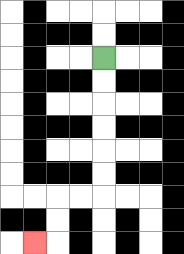{'start': '[4, 2]', 'end': '[1, 10]', 'path_directions': 'D,D,D,D,D,D,L,L,D,D,L', 'path_coordinates': '[[4, 2], [4, 3], [4, 4], [4, 5], [4, 6], [4, 7], [4, 8], [3, 8], [2, 8], [2, 9], [2, 10], [1, 10]]'}